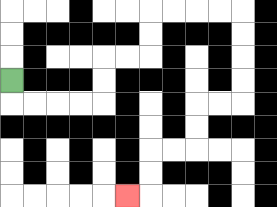{'start': '[0, 3]', 'end': '[5, 8]', 'path_directions': 'D,R,R,R,R,U,U,R,R,U,U,R,R,R,R,D,D,D,D,L,L,D,D,L,L,D,D,L', 'path_coordinates': '[[0, 3], [0, 4], [1, 4], [2, 4], [3, 4], [4, 4], [4, 3], [4, 2], [5, 2], [6, 2], [6, 1], [6, 0], [7, 0], [8, 0], [9, 0], [10, 0], [10, 1], [10, 2], [10, 3], [10, 4], [9, 4], [8, 4], [8, 5], [8, 6], [7, 6], [6, 6], [6, 7], [6, 8], [5, 8]]'}